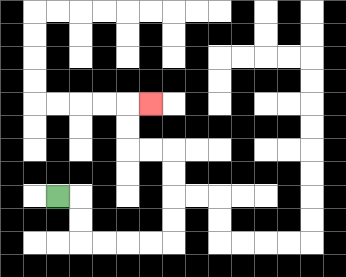{'start': '[2, 8]', 'end': '[6, 4]', 'path_directions': 'R,D,D,R,R,R,R,U,U,U,U,L,L,U,U,R', 'path_coordinates': '[[2, 8], [3, 8], [3, 9], [3, 10], [4, 10], [5, 10], [6, 10], [7, 10], [7, 9], [7, 8], [7, 7], [7, 6], [6, 6], [5, 6], [5, 5], [5, 4], [6, 4]]'}